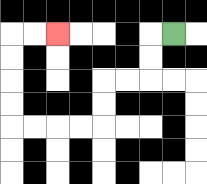{'start': '[7, 1]', 'end': '[2, 1]', 'path_directions': 'L,D,D,L,L,D,D,L,L,L,L,U,U,U,U,R,R', 'path_coordinates': '[[7, 1], [6, 1], [6, 2], [6, 3], [5, 3], [4, 3], [4, 4], [4, 5], [3, 5], [2, 5], [1, 5], [0, 5], [0, 4], [0, 3], [0, 2], [0, 1], [1, 1], [2, 1]]'}